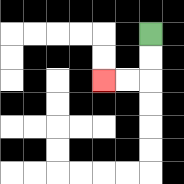{'start': '[6, 1]', 'end': '[4, 3]', 'path_directions': 'D,D,L,L', 'path_coordinates': '[[6, 1], [6, 2], [6, 3], [5, 3], [4, 3]]'}